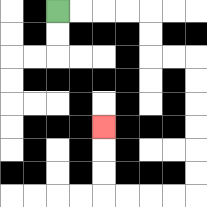{'start': '[2, 0]', 'end': '[4, 5]', 'path_directions': 'R,R,R,R,D,D,R,R,D,D,D,D,D,D,L,L,L,L,U,U,U', 'path_coordinates': '[[2, 0], [3, 0], [4, 0], [5, 0], [6, 0], [6, 1], [6, 2], [7, 2], [8, 2], [8, 3], [8, 4], [8, 5], [8, 6], [8, 7], [8, 8], [7, 8], [6, 8], [5, 8], [4, 8], [4, 7], [4, 6], [4, 5]]'}